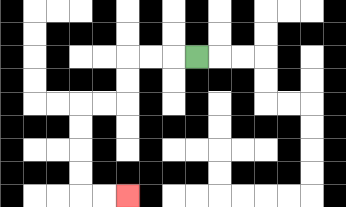{'start': '[8, 2]', 'end': '[5, 8]', 'path_directions': 'L,L,L,D,D,L,L,D,D,D,D,R,R', 'path_coordinates': '[[8, 2], [7, 2], [6, 2], [5, 2], [5, 3], [5, 4], [4, 4], [3, 4], [3, 5], [3, 6], [3, 7], [3, 8], [4, 8], [5, 8]]'}